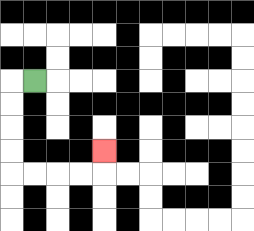{'start': '[1, 3]', 'end': '[4, 6]', 'path_directions': 'L,D,D,D,D,R,R,R,R,U', 'path_coordinates': '[[1, 3], [0, 3], [0, 4], [0, 5], [0, 6], [0, 7], [1, 7], [2, 7], [3, 7], [4, 7], [4, 6]]'}